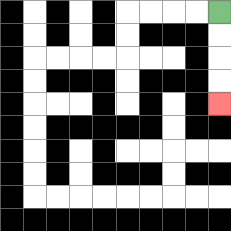{'start': '[9, 0]', 'end': '[9, 4]', 'path_directions': 'D,D,D,D', 'path_coordinates': '[[9, 0], [9, 1], [9, 2], [9, 3], [9, 4]]'}